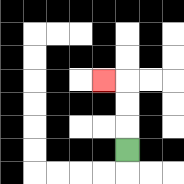{'start': '[5, 6]', 'end': '[4, 3]', 'path_directions': 'U,U,U,L', 'path_coordinates': '[[5, 6], [5, 5], [5, 4], [5, 3], [4, 3]]'}